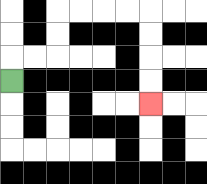{'start': '[0, 3]', 'end': '[6, 4]', 'path_directions': 'U,R,R,U,U,R,R,R,R,D,D,D,D', 'path_coordinates': '[[0, 3], [0, 2], [1, 2], [2, 2], [2, 1], [2, 0], [3, 0], [4, 0], [5, 0], [6, 0], [6, 1], [6, 2], [6, 3], [6, 4]]'}